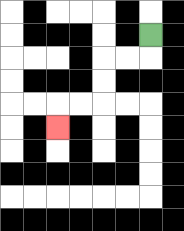{'start': '[6, 1]', 'end': '[2, 5]', 'path_directions': 'D,L,L,D,D,L,L,D', 'path_coordinates': '[[6, 1], [6, 2], [5, 2], [4, 2], [4, 3], [4, 4], [3, 4], [2, 4], [2, 5]]'}